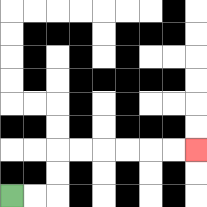{'start': '[0, 8]', 'end': '[8, 6]', 'path_directions': 'R,R,U,U,R,R,R,R,R,R', 'path_coordinates': '[[0, 8], [1, 8], [2, 8], [2, 7], [2, 6], [3, 6], [4, 6], [5, 6], [6, 6], [7, 6], [8, 6]]'}